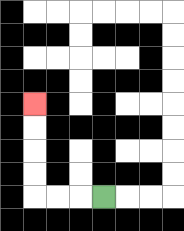{'start': '[4, 8]', 'end': '[1, 4]', 'path_directions': 'L,L,L,U,U,U,U', 'path_coordinates': '[[4, 8], [3, 8], [2, 8], [1, 8], [1, 7], [1, 6], [1, 5], [1, 4]]'}